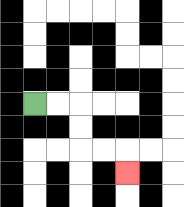{'start': '[1, 4]', 'end': '[5, 7]', 'path_directions': 'R,R,D,D,R,R,D', 'path_coordinates': '[[1, 4], [2, 4], [3, 4], [3, 5], [3, 6], [4, 6], [5, 6], [5, 7]]'}